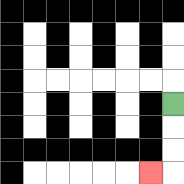{'start': '[7, 4]', 'end': '[6, 7]', 'path_directions': 'D,D,D,L', 'path_coordinates': '[[7, 4], [7, 5], [7, 6], [7, 7], [6, 7]]'}